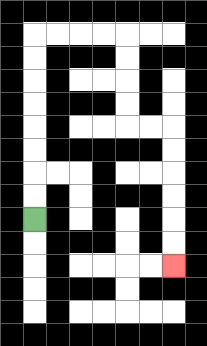{'start': '[1, 9]', 'end': '[7, 11]', 'path_directions': 'U,U,U,U,U,U,U,U,R,R,R,R,D,D,D,D,R,R,D,D,D,D,D,D', 'path_coordinates': '[[1, 9], [1, 8], [1, 7], [1, 6], [1, 5], [1, 4], [1, 3], [1, 2], [1, 1], [2, 1], [3, 1], [4, 1], [5, 1], [5, 2], [5, 3], [5, 4], [5, 5], [6, 5], [7, 5], [7, 6], [7, 7], [7, 8], [7, 9], [7, 10], [7, 11]]'}